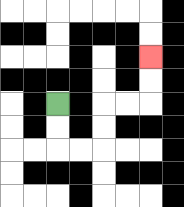{'start': '[2, 4]', 'end': '[6, 2]', 'path_directions': 'D,D,R,R,U,U,R,R,U,U', 'path_coordinates': '[[2, 4], [2, 5], [2, 6], [3, 6], [4, 6], [4, 5], [4, 4], [5, 4], [6, 4], [6, 3], [6, 2]]'}